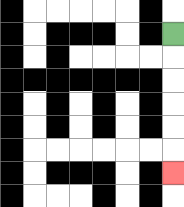{'start': '[7, 1]', 'end': '[7, 7]', 'path_directions': 'D,D,D,D,D,D', 'path_coordinates': '[[7, 1], [7, 2], [7, 3], [7, 4], [7, 5], [7, 6], [7, 7]]'}